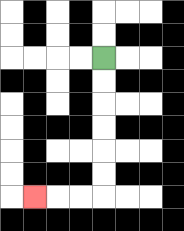{'start': '[4, 2]', 'end': '[1, 8]', 'path_directions': 'D,D,D,D,D,D,L,L,L', 'path_coordinates': '[[4, 2], [4, 3], [4, 4], [4, 5], [4, 6], [4, 7], [4, 8], [3, 8], [2, 8], [1, 8]]'}